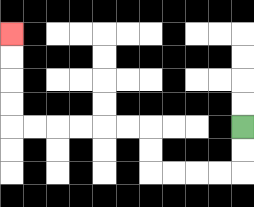{'start': '[10, 5]', 'end': '[0, 1]', 'path_directions': 'D,D,L,L,L,L,U,U,L,L,L,L,L,L,U,U,U,U', 'path_coordinates': '[[10, 5], [10, 6], [10, 7], [9, 7], [8, 7], [7, 7], [6, 7], [6, 6], [6, 5], [5, 5], [4, 5], [3, 5], [2, 5], [1, 5], [0, 5], [0, 4], [0, 3], [0, 2], [0, 1]]'}